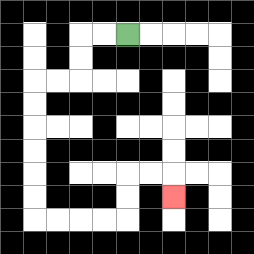{'start': '[5, 1]', 'end': '[7, 8]', 'path_directions': 'L,L,D,D,L,L,D,D,D,D,D,D,R,R,R,R,U,U,R,R,D', 'path_coordinates': '[[5, 1], [4, 1], [3, 1], [3, 2], [3, 3], [2, 3], [1, 3], [1, 4], [1, 5], [1, 6], [1, 7], [1, 8], [1, 9], [2, 9], [3, 9], [4, 9], [5, 9], [5, 8], [5, 7], [6, 7], [7, 7], [7, 8]]'}